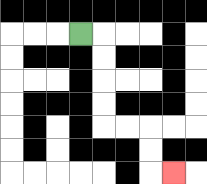{'start': '[3, 1]', 'end': '[7, 7]', 'path_directions': 'R,D,D,D,D,R,R,D,D,R', 'path_coordinates': '[[3, 1], [4, 1], [4, 2], [4, 3], [4, 4], [4, 5], [5, 5], [6, 5], [6, 6], [6, 7], [7, 7]]'}